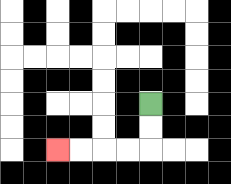{'start': '[6, 4]', 'end': '[2, 6]', 'path_directions': 'D,D,L,L,L,L', 'path_coordinates': '[[6, 4], [6, 5], [6, 6], [5, 6], [4, 6], [3, 6], [2, 6]]'}